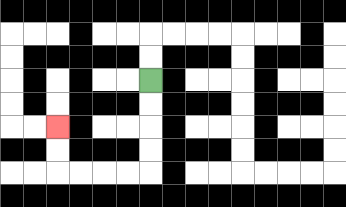{'start': '[6, 3]', 'end': '[2, 5]', 'path_directions': 'D,D,D,D,L,L,L,L,U,U', 'path_coordinates': '[[6, 3], [6, 4], [6, 5], [6, 6], [6, 7], [5, 7], [4, 7], [3, 7], [2, 7], [2, 6], [2, 5]]'}